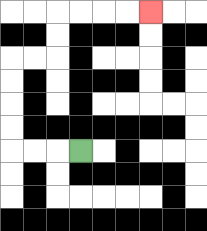{'start': '[3, 6]', 'end': '[6, 0]', 'path_directions': 'L,L,L,U,U,U,U,R,R,U,U,R,R,R,R', 'path_coordinates': '[[3, 6], [2, 6], [1, 6], [0, 6], [0, 5], [0, 4], [0, 3], [0, 2], [1, 2], [2, 2], [2, 1], [2, 0], [3, 0], [4, 0], [5, 0], [6, 0]]'}